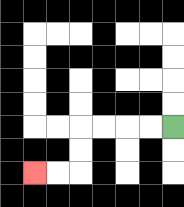{'start': '[7, 5]', 'end': '[1, 7]', 'path_directions': 'L,L,L,L,D,D,L,L', 'path_coordinates': '[[7, 5], [6, 5], [5, 5], [4, 5], [3, 5], [3, 6], [3, 7], [2, 7], [1, 7]]'}